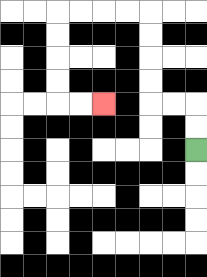{'start': '[8, 6]', 'end': '[4, 4]', 'path_directions': 'U,U,L,L,U,U,U,U,L,L,L,L,D,D,D,D,R,R', 'path_coordinates': '[[8, 6], [8, 5], [8, 4], [7, 4], [6, 4], [6, 3], [6, 2], [6, 1], [6, 0], [5, 0], [4, 0], [3, 0], [2, 0], [2, 1], [2, 2], [2, 3], [2, 4], [3, 4], [4, 4]]'}